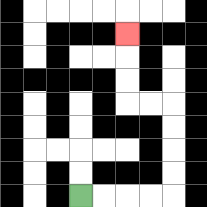{'start': '[3, 8]', 'end': '[5, 1]', 'path_directions': 'R,R,R,R,U,U,U,U,L,L,U,U,U', 'path_coordinates': '[[3, 8], [4, 8], [5, 8], [6, 8], [7, 8], [7, 7], [7, 6], [7, 5], [7, 4], [6, 4], [5, 4], [5, 3], [5, 2], [5, 1]]'}